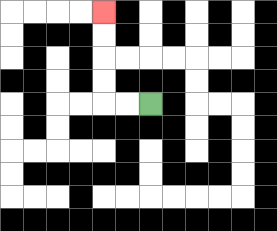{'start': '[6, 4]', 'end': '[4, 0]', 'path_directions': 'L,L,U,U,U,U', 'path_coordinates': '[[6, 4], [5, 4], [4, 4], [4, 3], [4, 2], [4, 1], [4, 0]]'}